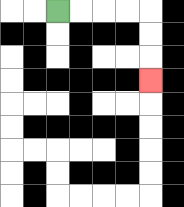{'start': '[2, 0]', 'end': '[6, 3]', 'path_directions': 'R,R,R,R,D,D,D', 'path_coordinates': '[[2, 0], [3, 0], [4, 0], [5, 0], [6, 0], [6, 1], [6, 2], [6, 3]]'}